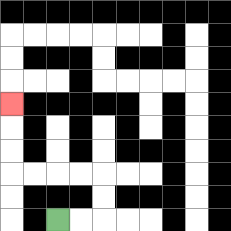{'start': '[2, 9]', 'end': '[0, 4]', 'path_directions': 'R,R,U,U,L,L,L,L,U,U,U', 'path_coordinates': '[[2, 9], [3, 9], [4, 9], [4, 8], [4, 7], [3, 7], [2, 7], [1, 7], [0, 7], [0, 6], [0, 5], [0, 4]]'}